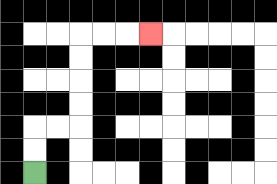{'start': '[1, 7]', 'end': '[6, 1]', 'path_directions': 'U,U,R,R,U,U,U,U,R,R,R', 'path_coordinates': '[[1, 7], [1, 6], [1, 5], [2, 5], [3, 5], [3, 4], [3, 3], [3, 2], [3, 1], [4, 1], [5, 1], [6, 1]]'}